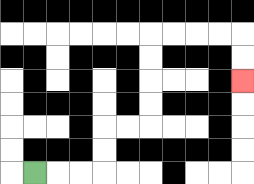{'start': '[1, 7]', 'end': '[10, 3]', 'path_directions': 'R,R,R,U,U,R,R,U,U,U,U,R,R,R,R,D,D', 'path_coordinates': '[[1, 7], [2, 7], [3, 7], [4, 7], [4, 6], [4, 5], [5, 5], [6, 5], [6, 4], [6, 3], [6, 2], [6, 1], [7, 1], [8, 1], [9, 1], [10, 1], [10, 2], [10, 3]]'}